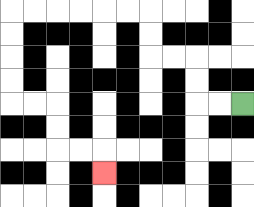{'start': '[10, 4]', 'end': '[4, 7]', 'path_directions': 'L,L,U,U,L,L,U,U,L,L,L,L,L,L,D,D,D,D,R,R,D,D,R,R,D', 'path_coordinates': '[[10, 4], [9, 4], [8, 4], [8, 3], [8, 2], [7, 2], [6, 2], [6, 1], [6, 0], [5, 0], [4, 0], [3, 0], [2, 0], [1, 0], [0, 0], [0, 1], [0, 2], [0, 3], [0, 4], [1, 4], [2, 4], [2, 5], [2, 6], [3, 6], [4, 6], [4, 7]]'}